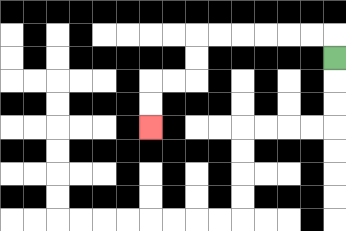{'start': '[14, 2]', 'end': '[6, 5]', 'path_directions': 'U,L,L,L,L,L,L,D,D,L,L,D,D', 'path_coordinates': '[[14, 2], [14, 1], [13, 1], [12, 1], [11, 1], [10, 1], [9, 1], [8, 1], [8, 2], [8, 3], [7, 3], [6, 3], [6, 4], [6, 5]]'}